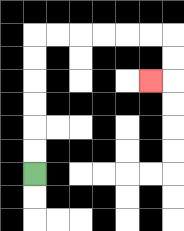{'start': '[1, 7]', 'end': '[6, 3]', 'path_directions': 'U,U,U,U,U,U,R,R,R,R,R,R,D,D,L', 'path_coordinates': '[[1, 7], [1, 6], [1, 5], [1, 4], [1, 3], [1, 2], [1, 1], [2, 1], [3, 1], [4, 1], [5, 1], [6, 1], [7, 1], [7, 2], [7, 3], [6, 3]]'}